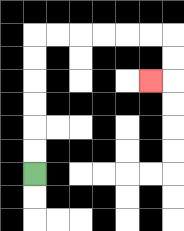{'start': '[1, 7]', 'end': '[6, 3]', 'path_directions': 'U,U,U,U,U,U,R,R,R,R,R,R,D,D,L', 'path_coordinates': '[[1, 7], [1, 6], [1, 5], [1, 4], [1, 3], [1, 2], [1, 1], [2, 1], [3, 1], [4, 1], [5, 1], [6, 1], [7, 1], [7, 2], [7, 3], [6, 3]]'}